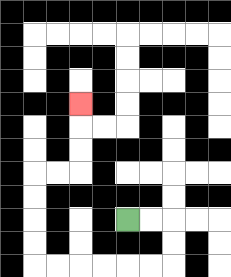{'start': '[5, 9]', 'end': '[3, 4]', 'path_directions': 'R,R,D,D,L,L,L,L,L,L,U,U,U,U,R,R,U,U,U', 'path_coordinates': '[[5, 9], [6, 9], [7, 9], [7, 10], [7, 11], [6, 11], [5, 11], [4, 11], [3, 11], [2, 11], [1, 11], [1, 10], [1, 9], [1, 8], [1, 7], [2, 7], [3, 7], [3, 6], [3, 5], [3, 4]]'}